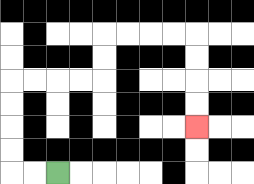{'start': '[2, 7]', 'end': '[8, 5]', 'path_directions': 'L,L,U,U,U,U,R,R,R,R,U,U,R,R,R,R,D,D,D,D', 'path_coordinates': '[[2, 7], [1, 7], [0, 7], [0, 6], [0, 5], [0, 4], [0, 3], [1, 3], [2, 3], [3, 3], [4, 3], [4, 2], [4, 1], [5, 1], [6, 1], [7, 1], [8, 1], [8, 2], [8, 3], [8, 4], [8, 5]]'}